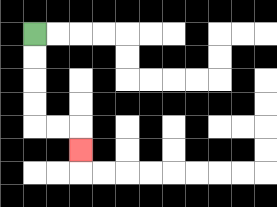{'start': '[1, 1]', 'end': '[3, 6]', 'path_directions': 'D,D,D,D,R,R,D', 'path_coordinates': '[[1, 1], [1, 2], [1, 3], [1, 4], [1, 5], [2, 5], [3, 5], [3, 6]]'}